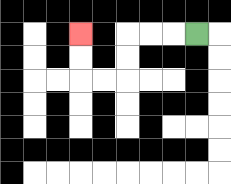{'start': '[8, 1]', 'end': '[3, 1]', 'path_directions': 'L,L,L,D,D,L,L,U,U', 'path_coordinates': '[[8, 1], [7, 1], [6, 1], [5, 1], [5, 2], [5, 3], [4, 3], [3, 3], [3, 2], [3, 1]]'}